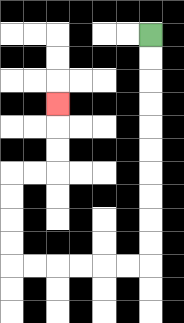{'start': '[6, 1]', 'end': '[2, 4]', 'path_directions': 'D,D,D,D,D,D,D,D,D,D,L,L,L,L,L,L,U,U,U,U,R,R,U,U,U', 'path_coordinates': '[[6, 1], [6, 2], [6, 3], [6, 4], [6, 5], [6, 6], [6, 7], [6, 8], [6, 9], [6, 10], [6, 11], [5, 11], [4, 11], [3, 11], [2, 11], [1, 11], [0, 11], [0, 10], [0, 9], [0, 8], [0, 7], [1, 7], [2, 7], [2, 6], [2, 5], [2, 4]]'}